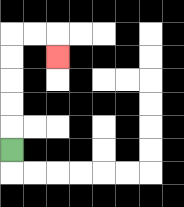{'start': '[0, 6]', 'end': '[2, 2]', 'path_directions': 'U,U,U,U,U,R,R,D', 'path_coordinates': '[[0, 6], [0, 5], [0, 4], [0, 3], [0, 2], [0, 1], [1, 1], [2, 1], [2, 2]]'}